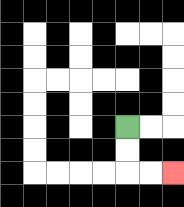{'start': '[5, 5]', 'end': '[7, 7]', 'path_directions': 'D,D,R,R', 'path_coordinates': '[[5, 5], [5, 6], [5, 7], [6, 7], [7, 7]]'}